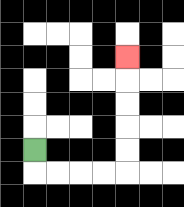{'start': '[1, 6]', 'end': '[5, 2]', 'path_directions': 'D,R,R,R,R,U,U,U,U,U', 'path_coordinates': '[[1, 6], [1, 7], [2, 7], [3, 7], [4, 7], [5, 7], [5, 6], [5, 5], [5, 4], [5, 3], [5, 2]]'}